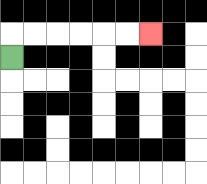{'start': '[0, 2]', 'end': '[6, 1]', 'path_directions': 'U,R,R,R,R,R,R', 'path_coordinates': '[[0, 2], [0, 1], [1, 1], [2, 1], [3, 1], [4, 1], [5, 1], [6, 1]]'}